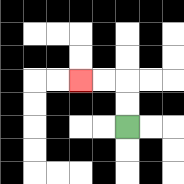{'start': '[5, 5]', 'end': '[3, 3]', 'path_directions': 'U,U,L,L', 'path_coordinates': '[[5, 5], [5, 4], [5, 3], [4, 3], [3, 3]]'}